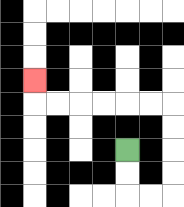{'start': '[5, 6]', 'end': '[1, 3]', 'path_directions': 'D,D,R,R,U,U,U,U,L,L,L,L,L,L,U', 'path_coordinates': '[[5, 6], [5, 7], [5, 8], [6, 8], [7, 8], [7, 7], [7, 6], [7, 5], [7, 4], [6, 4], [5, 4], [4, 4], [3, 4], [2, 4], [1, 4], [1, 3]]'}